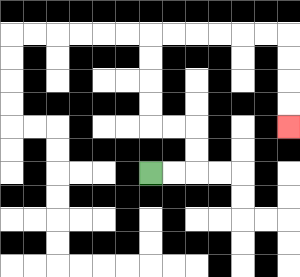{'start': '[6, 7]', 'end': '[12, 5]', 'path_directions': 'R,R,U,U,L,L,U,U,U,U,R,R,R,R,R,R,D,D,D,D', 'path_coordinates': '[[6, 7], [7, 7], [8, 7], [8, 6], [8, 5], [7, 5], [6, 5], [6, 4], [6, 3], [6, 2], [6, 1], [7, 1], [8, 1], [9, 1], [10, 1], [11, 1], [12, 1], [12, 2], [12, 3], [12, 4], [12, 5]]'}